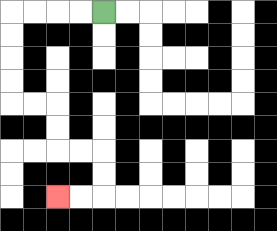{'start': '[4, 0]', 'end': '[2, 8]', 'path_directions': 'L,L,L,L,D,D,D,D,R,R,D,D,R,R,D,D,L,L', 'path_coordinates': '[[4, 0], [3, 0], [2, 0], [1, 0], [0, 0], [0, 1], [0, 2], [0, 3], [0, 4], [1, 4], [2, 4], [2, 5], [2, 6], [3, 6], [4, 6], [4, 7], [4, 8], [3, 8], [2, 8]]'}